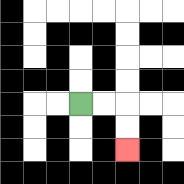{'start': '[3, 4]', 'end': '[5, 6]', 'path_directions': 'R,R,D,D', 'path_coordinates': '[[3, 4], [4, 4], [5, 4], [5, 5], [5, 6]]'}